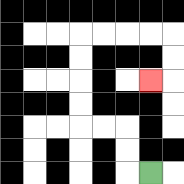{'start': '[6, 7]', 'end': '[6, 3]', 'path_directions': 'L,U,U,L,L,U,U,U,U,R,R,R,R,D,D,L', 'path_coordinates': '[[6, 7], [5, 7], [5, 6], [5, 5], [4, 5], [3, 5], [3, 4], [3, 3], [3, 2], [3, 1], [4, 1], [5, 1], [6, 1], [7, 1], [7, 2], [7, 3], [6, 3]]'}